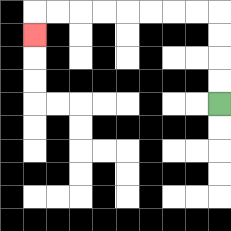{'start': '[9, 4]', 'end': '[1, 1]', 'path_directions': 'U,U,U,U,L,L,L,L,L,L,L,L,D', 'path_coordinates': '[[9, 4], [9, 3], [9, 2], [9, 1], [9, 0], [8, 0], [7, 0], [6, 0], [5, 0], [4, 0], [3, 0], [2, 0], [1, 0], [1, 1]]'}